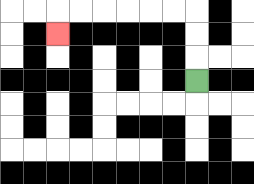{'start': '[8, 3]', 'end': '[2, 1]', 'path_directions': 'U,U,U,L,L,L,L,L,L,D', 'path_coordinates': '[[8, 3], [8, 2], [8, 1], [8, 0], [7, 0], [6, 0], [5, 0], [4, 0], [3, 0], [2, 0], [2, 1]]'}